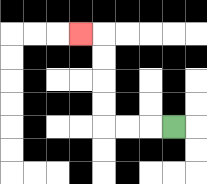{'start': '[7, 5]', 'end': '[3, 1]', 'path_directions': 'L,L,L,U,U,U,U,L', 'path_coordinates': '[[7, 5], [6, 5], [5, 5], [4, 5], [4, 4], [4, 3], [4, 2], [4, 1], [3, 1]]'}